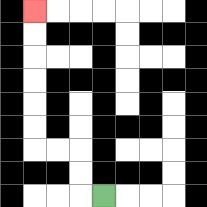{'start': '[4, 8]', 'end': '[1, 0]', 'path_directions': 'L,U,U,L,L,U,U,U,U,U,U', 'path_coordinates': '[[4, 8], [3, 8], [3, 7], [3, 6], [2, 6], [1, 6], [1, 5], [1, 4], [1, 3], [1, 2], [1, 1], [1, 0]]'}